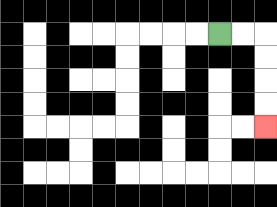{'start': '[9, 1]', 'end': '[11, 5]', 'path_directions': 'R,R,D,D,D,D', 'path_coordinates': '[[9, 1], [10, 1], [11, 1], [11, 2], [11, 3], [11, 4], [11, 5]]'}